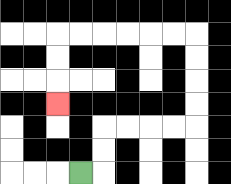{'start': '[3, 7]', 'end': '[2, 4]', 'path_directions': 'R,U,U,R,R,R,R,U,U,U,U,L,L,L,L,L,L,D,D,D', 'path_coordinates': '[[3, 7], [4, 7], [4, 6], [4, 5], [5, 5], [6, 5], [7, 5], [8, 5], [8, 4], [8, 3], [8, 2], [8, 1], [7, 1], [6, 1], [5, 1], [4, 1], [3, 1], [2, 1], [2, 2], [2, 3], [2, 4]]'}